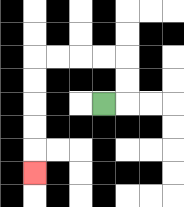{'start': '[4, 4]', 'end': '[1, 7]', 'path_directions': 'R,U,U,L,L,L,L,D,D,D,D,D', 'path_coordinates': '[[4, 4], [5, 4], [5, 3], [5, 2], [4, 2], [3, 2], [2, 2], [1, 2], [1, 3], [1, 4], [1, 5], [1, 6], [1, 7]]'}